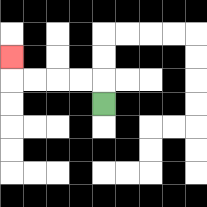{'start': '[4, 4]', 'end': '[0, 2]', 'path_directions': 'U,L,L,L,L,U', 'path_coordinates': '[[4, 4], [4, 3], [3, 3], [2, 3], [1, 3], [0, 3], [0, 2]]'}